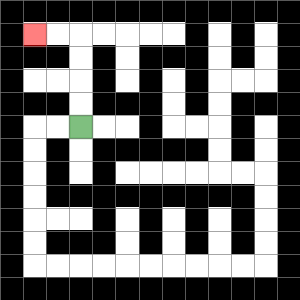{'start': '[3, 5]', 'end': '[1, 1]', 'path_directions': 'U,U,U,U,L,L', 'path_coordinates': '[[3, 5], [3, 4], [3, 3], [3, 2], [3, 1], [2, 1], [1, 1]]'}